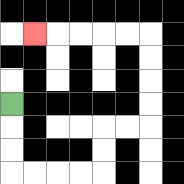{'start': '[0, 4]', 'end': '[1, 1]', 'path_directions': 'D,D,D,R,R,R,R,U,U,R,R,U,U,U,U,L,L,L,L,L', 'path_coordinates': '[[0, 4], [0, 5], [0, 6], [0, 7], [1, 7], [2, 7], [3, 7], [4, 7], [4, 6], [4, 5], [5, 5], [6, 5], [6, 4], [6, 3], [6, 2], [6, 1], [5, 1], [4, 1], [3, 1], [2, 1], [1, 1]]'}